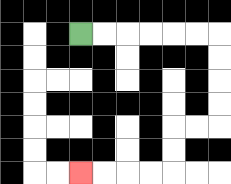{'start': '[3, 1]', 'end': '[3, 7]', 'path_directions': 'R,R,R,R,R,R,D,D,D,D,L,L,D,D,L,L,L,L', 'path_coordinates': '[[3, 1], [4, 1], [5, 1], [6, 1], [7, 1], [8, 1], [9, 1], [9, 2], [9, 3], [9, 4], [9, 5], [8, 5], [7, 5], [7, 6], [7, 7], [6, 7], [5, 7], [4, 7], [3, 7]]'}